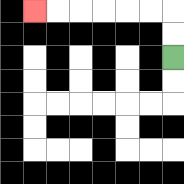{'start': '[7, 2]', 'end': '[1, 0]', 'path_directions': 'U,U,L,L,L,L,L,L', 'path_coordinates': '[[7, 2], [7, 1], [7, 0], [6, 0], [5, 0], [4, 0], [3, 0], [2, 0], [1, 0]]'}